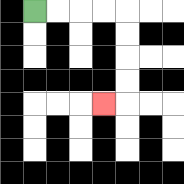{'start': '[1, 0]', 'end': '[4, 4]', 'path_directions': 'R,R,R,R,D,D,D,D,L', 'path_coordinates': '[[1, 0], [2, 0], [3, 0], [4, 0], [5, 0], [5, 1], [5, 2], [5, 3], [5, 4], [4, 4]]'}